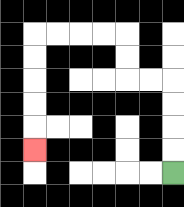{'start': '[7, 7]', 'end': '[1, 6]', 'path_directions': 'U,U,U,U,L,L,U,U,L,L,L,L,D,D,D,D,D', 'path_coordinates': '[[7, 7], [7, 6], [7, 5], [7, 4], [7, 3], [6, 3], [5, 3], [5, 2], [5, 1], [4, 1], [3, 1], [2, 1], [1, 1], [1, 2], [1, 3], [1, 4], [1, 5], [1, 6]]'}